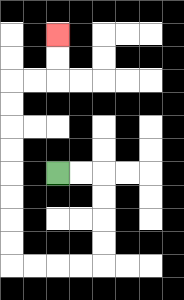{'start': '[2, 7]', 'end': '[2, 1]', 'path_directions': 'R,R,D,D,D,D,L,L,L,L,U,U,U,U,U,U,U,U,R,R,U,U', 'path_coordinates': '[[2, 7], [3, 7], [4, 7], [4, 8], [4, 9], [4, 10], [4, 11], [3, 11], [2, 11], [1, 11], [0, 11], [0, 10], [0, 9], [0, 8], [0, 7], [0, 6], [0, 5], [0, 4], [0, 3], [1, 3], [2, 3], [2, 2], [2, 1]]'}